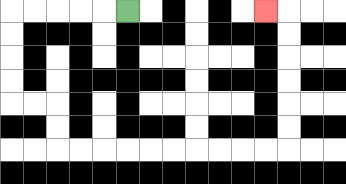{'start': '[5, 0]', 'end': '[11, 0]', 'path_directions': 'L,L,L,L,L,D,D,D,D,R,R,D,D,R,R,R,R,R,R,R,R,R,R,U,U,U,U,U,U,L', 'path_coordinates': '[[5, 0], [4, 0], [3, 0], [2, 0], [1, 0], [0, 0], [0, 1], [0, 2], [0, 3], [0, 4], [1, 4], [2, 4], [2, 5], [2, 6], [3, 6], [4, 6], [5, 6], [6, 6], [7, 6], [8, 6], [9, 6], [10, 6], [11, 6], [12, 6], [12, 5], [12, 4], [12, 3], [12, 2], [12, 1], [12, 0], [11, 0]]'}